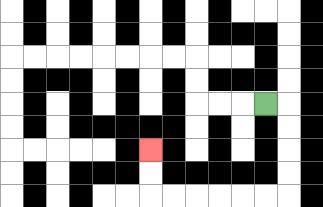{'start': '[11, 4]', 'end': '[6, 6]', 'path_directions': 'R,D,D,D,D,L,L,L,L,L,L,U,U', 'path_coordinates': '[[11, 4], [12, 4], [12, 5], [12, 6], [12, 7], [12, 8], [11, 8], [10, 8], [9, 8], [8, 8], [7, 8], [6, 8], [6, 7], [6, 6]]'}